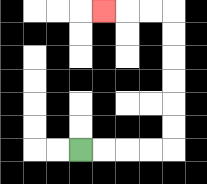{'start': '[3, 6]', 'end': '[4, 0]', 'path_directions': 'R,R,R,R,U,U,U,U,U,U,L,L,L', 'path_coordinates': '[[3, 6], [4, 6], [5, 6], [6, 6], [7, 6], [7, 5], [7, 4], [7, 3], [7, 2], [7, 1], [7, 0], [6, 0], [5, 0], [4, 0]]'}